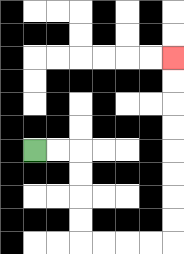{'start': '[1, 6]', 'end': '[7, 2]', 'path_directions': 'R,R,D,D,D,D,R,R,R,R,U,U,U,U,U,U,U,U', 'path_coordinates': '[[1, 6], [2, 6], [3, 6], [3, 7], [3, 8], [3, 9], [3, 10], [4, 10], [5, 10], [6, 10], [7, 10], [7, 9], [7, 8], [7, 7], [7, 6], [7, 5], [7, 4], [7, 3], [7, 2]]'}